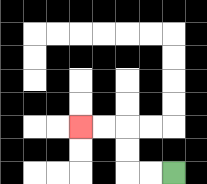{'start': '[7, 7]', 'end': '[3, 5]', 'path_directions': 'L,L,U,U,L,L', 'path_coordinates': '[[7, 7], [6, 7], [5, 7], [5, 6], [5, 5], [4, 5], [3, 5]]'}